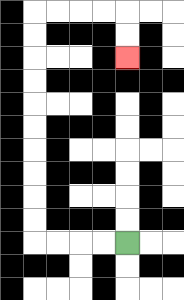{'start': '[5, 10]', 'end': '[5, 2]', 'path_directions': 'L,L,L,L,U,U,U,U,U,U,U,U,U,U,R,R,R,R,D,D', 'path_coordinates': '[[5, 10], [4, 10], [3, 10], [2, 10], [1, 10], [1, 9], [1, 8], [1, 7], [1, 6], [1, 5], [1, 4], [1, 3], [1, 2], [1, 1], [1, 0], [2, 0], [3, 0], [4, 0], [5, 0], [5, 1], [5, 2]]'}